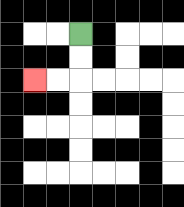{'start': '[3, 1]', 'end': '[1, 3]', 'path_directions': 'D,D,L,L', 'path_coordinates': '[[3, 1], [3, 2], [3, 3], [2, 3], [1, 3]]'}